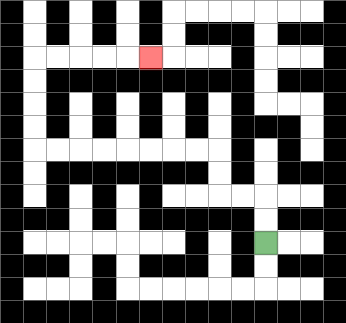{'start': '[11, 10]', 'end': '[6, 2]', 'path_directions': 'U,U,L,L,U,U,L,L,L,L,L,L,L,L,U,U,U,U,R,R,R,R,R', 'path_coordinates': '[[11, 10], [11, 9], [11, 8], [10, 8], [9, 8], [9, 7], [9, 6], [8, 6], [7, 6], [6, 6], [5, 6], [4, 6], [3, 6], [2, 6], [1, 6], [1, 5], [1, 4], [1, 3], [1, 2], [2, 2], [3, 2], [4, 2], [5, 2], [6, 2]]'}